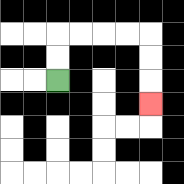{'start': '[2, 3]', 'end': '[6, 4]', 'path_directions': 'U,U,R,R,R,R,D,D,D', 'path_coordinates': '[[2, 3], [2, 2], [2, 1], [3, 1], [4, 1], [5, 1], [6, 1], [6, 2], [6, 3], [6, 4]]'}